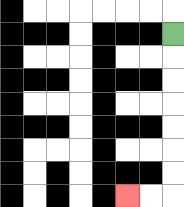{'start': '[7, 1]', 'end': '[5, 8]', 'path_directions': 'D,D,D,D,D,D,D,L,L', 'path_coordinates': '[[7, 1], [7, 2], [7, 3], [7, 4], [7, 5], [7, 6], [7, 7], [7, 8], [6, 8], [5, 8]]'}